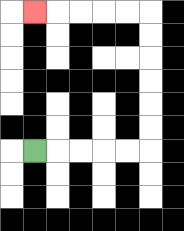{'start': '[1, 6]', 'end': '[1, 0]', 'path_directions': 'R,R,R,R,R,U,U,U,U,U,U,L,L,L,L,L', 'path_coordinates': '[[1, 6], [2, 6], [3, 6], [4, 6], [5, 6], [6, 6], [6, 5], [6, 4], [6, 3], [6, 2], [6, 1], [6, 0], [5, 0], [4, 0], [3, 0], [2, 0], [1, 0]]'}